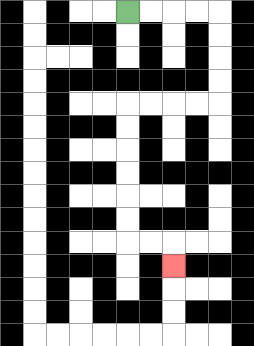{'start': '[5, 0]', 'end': '[7, 11]', 'path_directions': 'R,R,R,R,D,D,D,D,L,L,L,L,D,D,D,D,D,D,R,R,D', 'path_coordinates': '[[5, 0], [6, 0], [7, 0], [8, 0], [9, 0], [9, 1], [9, 2], [9, 3], [9, 4], [8, 4], [7, 4], [6, 4], [5, 4], [5, 5], [5, 6], [5, 7], [5, 8], [5, 9], [5, 10], [6, 10], [7, 10], [7, 11]]'}